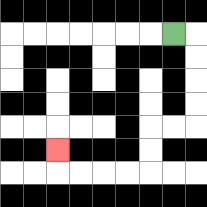{'start': '[7, 1]', 'end': '[2, 6]', 'path_directions': 'R,D,D,D,D,L,L,D,D,L,L,L,L,U', 'path_coordinates': '[[7, 1], [8, 1], [8, 2], [8, 3], [8, 4], [8, 5], [7, 5], [6, 5], [6, 6], [6, 7], [5, 7], [4, 7], [3, 7], [2, 7], [2, 6]]'}